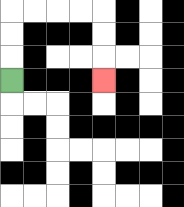{'start': '[0, 3]', 'end': '[4, 3]', 'path_directions': 'U,U,U,R,R,R,R,D,D,D', 'path_coordinates': '[[0, 3], [0, 2], [0, 1], [0, 0], [1, 0], [2, 0], [3, 0], [4, 0], [4, 1], [4, 2], [4, 3]]'}